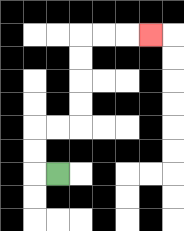{'start': '[2, 7]', 'end': '[6, 1]', 'path_directions': 'L,U,U,R,R,U,U,U,U,R,R,R', 'path_coordinates': '[[2, 7], [1, 7], [1, 6], [1, 5], [2, 5], [3, 5], [3, 4], [3, 3], [3, 2], [3, 1], [4, 1], [5, 1], [6, 1]]'}